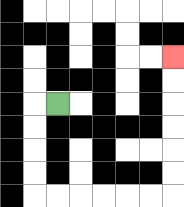{'start': '[2, 4]', 'end': '[7, 2]', 'path_directions': 'L,D,D,D,D,R,R,R,R,R,R,U,U,U,U,U,U', 'path_coordinates': '[[2, 4], [1, 4], [1, 5], [1, 6], [1, 7], [1, 8], [2, 8], [3, 8], [4, 8], [5, 8], [6, 8], [7, 8], [7, 7], [7, 6], [7, 5], [7, 4], [7, 3], [7, 2]]'}